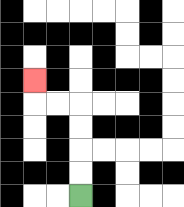{'start': '[3, 8]', 'end': '[1, 3]', 'path_directions': 'U,U,U,U,L,L,U', 'path_coordinates': '[[3, 8], [3, 7], [3, 6], [3, 5], [3, 4], [2, 4], [1, 4], [1, 3]]'}